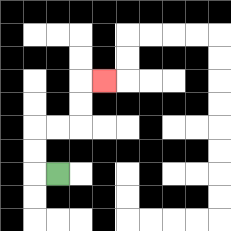{'start': '[2, 7]', 'end': '[4, 3]', 'path_directions': 'L,U,U,R,R,U,U,R', 'path_coordinates': '[[2, 7], [1, 7], [1, 6], [1, 5], [2, 5], [3, 5], [3, 4], [3, 3], [4, 3]]'}